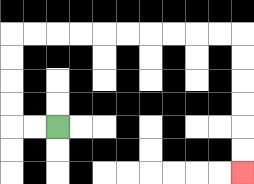{'start': '[2, 5]', 'end': '[10, 7]', 'path_directions': 'L,L,U,U,U,U,R,R,R,R,R,R,R,R,R,R,D,D,D,D,D,D', 'path_coordinates': '[[2, 5], [1, 5], [0, 5], [0, 4], [0, 3], [0, 2], [0, 1], [1, 1], [2, 1], [3, 1], [4, 1], [5, 1], [6, 1], [7, 1], [8, 1], [9, 1], [10, 1], [10, 2], [10, 3], [10, 4], [10, 5], [10, 6], [10, 7]]'}